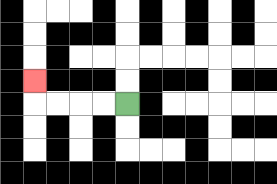{'start': '[5, 4]', 'end': '[1, 3]', 'path_directions': 'L,L,L,L,U', 'path_coordinates': '[[5, 4], [4, 4], [3, 4], [2, 4], [1, 4], [1, 3]]'}